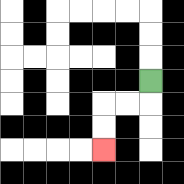{'start': '[6, 3]', 'end': '[4, 6]', 'path_directions': 'D,L,L,D,D', 'path_coordinates': '[[6, 3], [6, 4], [5, 4], [4, 4], [4, 5], [4, 6]]'}